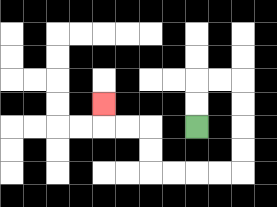{'start': '[8, 5]', 'end': '[4, 4]', 'path_directions': 'U,U,R,R,D,D,D,D,L,L,L,L,U,U,L,L,U', 'path_coordinates': '[[8, 5], [8, 4], [8, 3], [9, 3], [10, 3], [10, 4], [10, 5], [10, 6], [10, 7], [9, 7], [8, 7], [7, 7], [6, 7], [6, 6], [6, 5], [5, 5], [4, 5], [4, 4]]'}